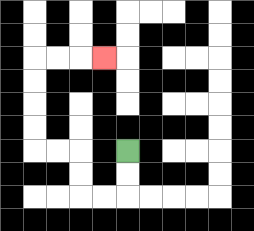{'start': '[5, 6]', 'end': '[4, 2]', 'path_directions': 'D,D,L,L,U,U,L,L,U,U,U,U,R,R,R', 'path_coordinates': '[[5, 6], [5, 7], [5, 8], [4, 8], [3, 8], [3, 7], [3, 6], [2, 6], [1, 6], [1, 5], [1, 4], [1, 3], [1, 2], [2, 2], [3, 2], [4, 2]]'}